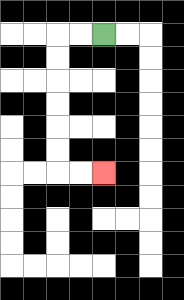{'start': '[4, 1]', 'end': '[4, 7]', 'path_directions': 'L,L,D,D,D,D,D,D,R,R', 'path_coordinates': '[[4, 1], [3, 1], [2, 1], [2, 2], [2, 3], [2, 4], [2, 5], [2, 6], [2, 7], [3, 7], [4, 7]]'}